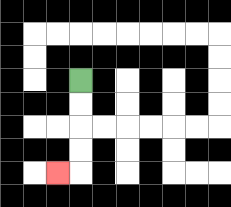{'start': '[3, 3]', 'end': '[2, 7]', 'path_directions': 'D,D,D,D,L', 'path_coordinates': '[[3, 3], [3, 4], [3, 5], [3, 6], [3, 7], [2, 7]]'}